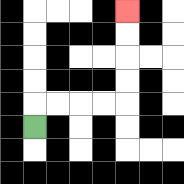{'start': '[1, 5]', 'end': '[5, 0]', 'path_directions': 'U,R,R,R,R,U,U,U,U', 'path_coordinates': '[[1, 5], [1, 4], [2, 4], [3, 4], [4, 4], [5, 4], [5, 3], [5, 2], [5, 1], [5, 0]]'}